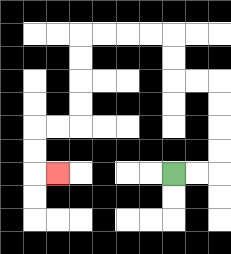{'start': '[7, 7]', 'end': '[2, 7]', 'path_directions': 'R,R,U,U,U,U,L,L,U,U,L,L,L,L,D,D,D,D,L,L,D,D,R', 'path_coordinates': '[[7, 7], [8, 7], [9, 7], [9, 6], [9, 5], [9, 4], [9, 3], [8, 3], [7, 3], [7, 2], [7, 1], [6, 1], [5, 1], [4, 1], [3, 1], [3, 2], [3, 3], [3, 4], [3, 5], [2, 5], [1, 5], [1, 6], [1, 7], [2, 7]]'}